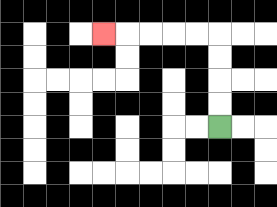{'start': '[9, 5]', 'end': '[4, 1]', 'path_directions': 'U,U,U,U,L,L,L,L,L', 'path_coordinates': '[[9, 5], [9, 4], [9, 3], [9, 2], [9, 1], [8, 1], [7, 1], [6, 1], [5, 1], [4, 1]]'}